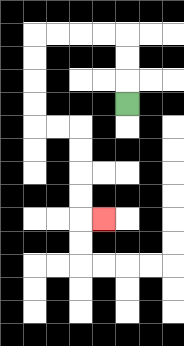{'start': '[5, 4]', 'end': '[4, 9]', 'path_directions': 'U,U,U,L,L,L,L,D,D,D,D,R,R,D,D,D,D,R', 'path_coordinates': '[[5, 4], [5, 3], [5, 2], [5, 1], [4, 1], [3, 1], [2, 1], [1, 1], [1, 2], [1, 3], [1, 4], [1, 5], [2, 5], [3, 5], [3, 6], [3, 7], [3, 8], [3, 9], [4, 9]]'}